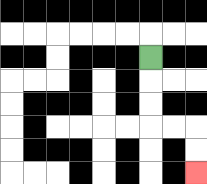{'start': '[6, 2]', 'end': '[8, 7]', 'path_directions': 'D,D,D,R,R,D,D', 'path_coordinates': '[[6, 2], [6, 3], [6, 4], [6, 5], [7, 5], [8, 5], [8, 6], [8, 7]]'}